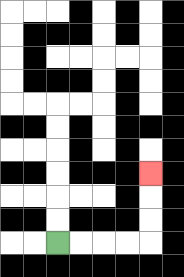{'start': '[2, 10]', 'end': '[6, 7]', 'path_directions': 'R,R,R,R,U,U,U', 'path_coordinates': '[[2, 10], [3, 10], [4, 10], [5, 10], [6, 10], [6, 9], [6, 8], [6, 7]]'}